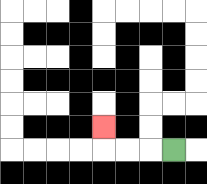{'start': '[7, 6]', 'end': '[4, 5]', 'path_directions': 'L,L,L,U', 'path_coordinates': '[[7, 6], [6, 6], [5, 6], [4, 6], [4, 5]]'}